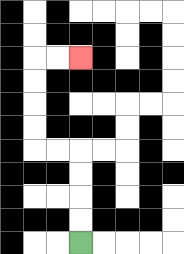{'start': '[3, 10]', 'end': '[3, 2]', 'path_directions': 'U,U,U,U,L,L,U,U,U,U,R,R', 'path_coordinates': '[[3, 10], [3, 9], [3, 8], [3, 7], [3, 6], [2, 6], [1, 6], [1, 5], [1, 4], [1, 3], [1, 2], [2, 2], [3, 2]]'}